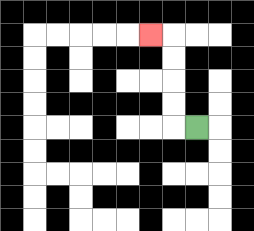{'start': '[8, 5]', 'end': '[6, 1]', 'path_directions': 'L,U,U,U,U,L', 'path_coordinates': '[[8, 5], [7, 5], [7, 4], [7, 3], [7, 2], [7, 1], [6, 1]]'}